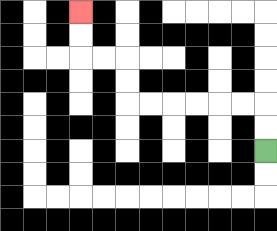{'start': '[11, 6]', 'end': '[3, 0]', 'path_directions': 'U,U,L,L,L,L,L,L,U,U,L,L,U,U', 'path_coordinates': '[[11, 6], [11, 5], [11, 4], [10, 4], [9, 4], [8, 4], [7, 4], [6, 4], [5, 4], [5, 3], [5, 2], [4, 2], [3, 2], [3, 1], [3, 0]]'}